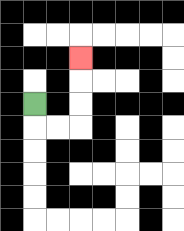{'start': '[1, 4]', 'end': '[3, 2]', 'path_directions': 'D,R,R,U,U,U', 'path_coordinates': '[[1, 4], [1, 5], [2, 5], [3, 5], [3, 4], [3, 3], [3, 2]]'}